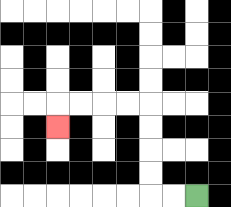{'start': '[8, 8]', 'end': '[2, 5]', 'path_directions': 'L,L,U,U,U,U,L,L,L,L,D', 'path_coordinates': '[[8, 8], [7, 8], [6, 8], [6, 7], [6, 6], [6, 5], [6, 4], [5, 4], [4, 4], [3, 4], [2, 4], [2, 5]]'}